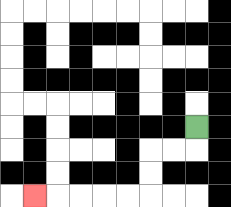{'start': '[8, 5]', 'end': '[1, 8]', 'path_directions': 'D,L,L,D,D,L,L,L,L,L', 'path_coordinates': '[[8, 5], [8, 6], [7, 6], [6, 6], [6, 7], [6, 8], [5, 8], [4, 8], [3, 8], [2, 8], [1, 8]]'}